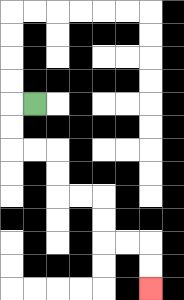{'start': '[1, 4]', 'end': '[6, 12]', 'path_directions': 'L,D,D,R,R,D,D,R,R,D,D,R,R,D,D', 'path_coordinates': '[[1, 4], [0, 4], [0, 5], [0, 6], [1, 6], [2, 6], [2, 7], [2, 8], [3, 8], [4, 8], [4, 9], [4, 10], [5, 10], [6, 10], [6, 11], [6, 12]]'}